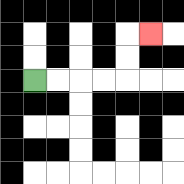{'start': '[1, 3]', 'end': '[6, 1]', 'path_directions': 'R,R,R,R,U,U,R', 'path_coordinates': '[[1, 3], [2, 3], [3, 3], [4, 3], [5, 3], [5, 2], [5, 1], [6, 1]]'}